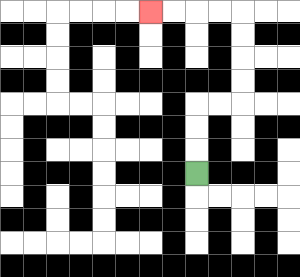{'start': '[8, 7]', 'end': '[6, 0]', 'path_directions': 'U,U,U,R,R,U,U,U,U,L,L,L,L', 'path_coordinates': '[[8, 7], [8, 6], [8, 5], [8, 4], [9, 4], [10, 4], [10, 3], [10, 2], [10, 1], [10, 0], [9, 0], [8, 0], [7, 0], [6, 0]]'}